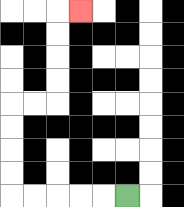{'start': '[5, 8]', 'end': '[3, 0]', 'path_directions': 'L,L,L,L,L,U,U,U,U,R,R,U,U,U,U,R', 'path_coordinates': '[[5, 8], [4, 8], [3, 8], [2, 8], [1, 8], [0, 8], [0, 7], [0, 6], [0, 5], [0, 4], [1, 4], [2, 4], [2, 3], [2, 2], [2, 1], [2, 0], [3, 0]]'}